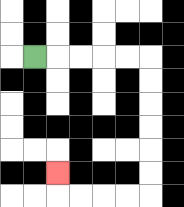{'start': '[1, 2]', 'end': '[2, 7]', 'path_directions': 'R,R,R,R,R,D,D,D,D,D,D,L,L,L,L,U', 'path_coordinates': '[[1, 2], [2, 2], [3, 2], [4, 2], [5, 2], [6, 2], [6, 3], [6, 4], [6, 5], [6, 6], [6, 7], [6, 8], [5, 8], [4, 8], [3, 8], [2, 8], [2, 7]]'}